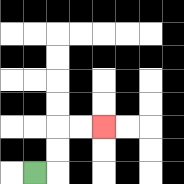{'start': '[1, 7]', 'end': '[4, 5]', 'path_directions': 'R,U,U,R,R', 'path_coordinates': '[[1, 7], [2, 7], [2, 6], [2, 5], [3, 5], [4, 5]]'}